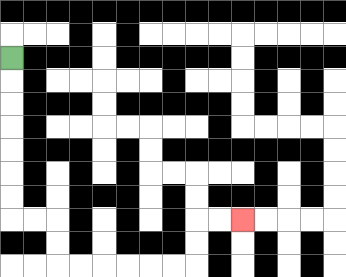{'start': '[0, 2]', 'end': '[10, 9]', 'path_directions': 'D,D,D,D,D,D,D,R,R,D,D,R,R,R,R,R,R,U,U,R,R', 'path_coordinates': '[[0, 2], [0, 3], [0, 4], [0, 5], [0, 6], [0, 7], [0, 8], [0, 9], [1, 9], [2, 9], [2, 10], [2, 11], [3, 11], [4, 11], [5, 11], [6, 11], [7, 11], [8, 11], [8, 10], [8, 9], [9, 9], [10, 9]]'}